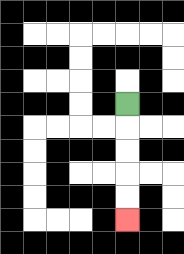{'start': '[5, 4]', 'end': '[5, 9]', 'path_directions': 'D,D,D,D,D', 'path_coordinates': '[[5, 4], [5, 5], [5, 6], [5, 7], [5, 8], [5, 9]]'}